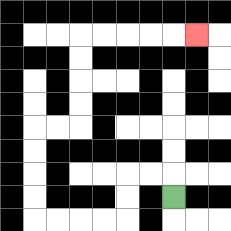{'start': '[7, 8]', 'end': '[8, 1]', 'path_directions': 'U,L,L,D,D,L,L,L,L,U,U,U,U,R,R,U,U,U,U,R,R,R,R,R', 'path_coordinates': '[[7, 8], [7, 7], [6, 7], [5, 7], [5, 8], [5, 9], [4, 9], [3, 9], [2, 9], [1, 9], [1, 8], [1, 7], [1, 6], [1, 5], [2, 5], [3, 5], [3, 4], [3, 3], [3, 2], [3, 1], [4, 1], [5, 1], [6, 1], [7, 1], [8, 1]]'}